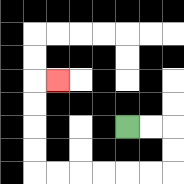{'start': '[5, 5]', 'end': '[2, 3]', 'path_directions': 'R,R,D,D,L,L,L,L,L,L,U,U,U,U,R', 'path_coordinates': '[[5, 5], [6, 5], [7, 5], [7, 6], [7, 7], [6, 7], [5, 7], [4, 7], [3, 7], [2, 7], [1, 7], [1, 6], [1, 5], [1, 4], [1, 3], [2, 3]]'}